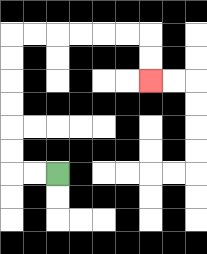{'start': '[2, 7]', 'end': '[6, 3]', 'path_directions': 'L,L,U,U,U,U,U,U,R,R,R,R,R,R,D,D', 'path_coordinates': '[[2, 7], [1, 7], [0, 7], [0, 6], [0, 5], [0, 4], [0, 3], [0, 2], [0, 1], [1, 1], [2, 1], [3, 1], [4, 1], [5, 1], [6, 1], [6, 2], [6, 3]]'}